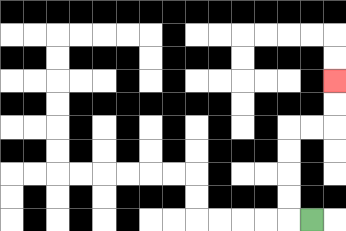{'start': '[13, 9]', 'end': '[14, 3]', 'path_directions': 'L,U,U,U,U,R,R,U,U', 'path_coordinates': '[[13, 9], [12, 9], [12, 8], [12, 7], [12, 6], [12, 5], [13, 5], [14, 5], [14, 4], [14, 3]]'}